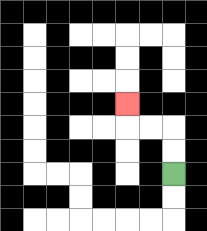{'start': '[7, 7]', 'end': '[5, 4]', 'path_directions': 'U,U,L,L,U', 'path_coordinates': '[[7, 7], [7, 6], [7, 5], [6, 5], [5, 5], [5, 4]]'}